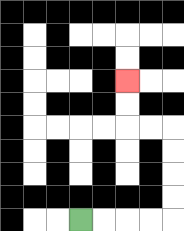{'start': '[3, 9]', 'end': '[5, 3]', 'path_directions': 'R,R,R,R,U,U,U,U,L,L,U,U', 'path_coordinates': '[[3, 9], [4, 9], [5, 9], [6, 9], [7, 9], [7, 8], [7, 7], [7, 6], [7, 5], [6, 5], [5, 5], [5, 4], [5, 3]]'}